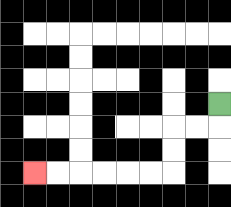{'start': '[9, 4]', 'end': '[1, 7]', 'path_directions': 'D,L,L,D,D,L,L,L,L,L,L', 'path_coordinates': '[[9, 4], [9, 5], [8, 5], [7, 5], [7, 6], [7, 7], [6, 7], [5, 7], [4, 7], [3, 7], [2, 7], [1, 7]]'}